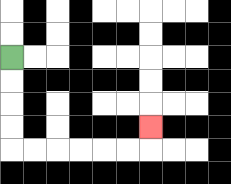{'start': '[0, 2]', 'end': '[6, 5]', 'path_directions': 'D,D,D,D,R,R,R,R,R,R,U', 'path_coordinates': '[[0, 2], [0, 3], [0, 4], [0, 5], [0, 6], [1, 6], [2, 6], [3, 6], [4, 6], [5, 6], [6, 6], [6, 5]]'}